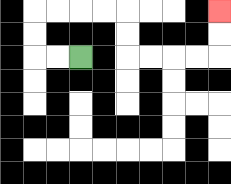{'start': '[3, 2]', 'end': '[9, 0]', 'path_directions': 'L,L,U,U,R,R,R,R,D,D,R,R,R,R,U,U', 'path_coordinates': '[[3, 2], [2, 2], [1, 2], [1, 1], [1, 0], [2, 0], [3, 0], [4, 0], [5, 0], [5, 1], [5, 2], [6, 2], [7, 2], [8, 2], [9, 2], [9, 1], [9, 0]]'}